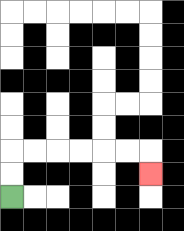{'start': '[0, 8]', 'end': '[6, 7]', 'path_directions': 'U,U,R,R,R,R,R,R,D', 'path_coordinates': '[[0, 8], [0, 7], [0, 6], [1, 6], [2, 6], [3, 6], [4, 6], [5, 6], [6, 6], [6, 7]]'}